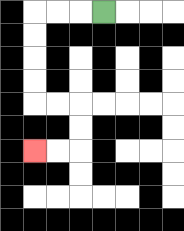{'start': '[4, 0]', 'end': '[1, 6]', 'path_directions': 'L,L,L,D,D,D,D,R,R,D,D,L,L', 'path_coordinates': '[[4, 0], [3, 0], [2, 0], [1, 0], [1, 1], [1, 2], [1, 3], [1, 4], [2, 4], [3, 4], [3, 5], [3, 6], [2, 6], [1, 6]]'}